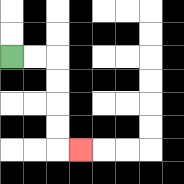{'start': '[0, 2]', 'end': '[3, 6]', 'path_directions': 'R,R,D,D,D,D,R', 'path_coordinates': '[[0, 2], [1, 2], [2, 2], [2, 3], [2, 4], [2, 5], [2, 6], [3, 6]]'}